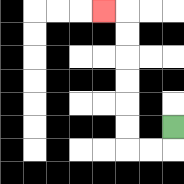{'start': '[7, 5]', 'end': '[4, 0]', 'path_directions': 'D,L,L,U,U,U,U,U,U,L', 'path_coordinates': '[[7, 5], [7, 6], [6, 6], [5, 6], [5, 5], [5, 4], [5, 3], [5, 2], [5, 1], [5, 0], [4, 0]]'}